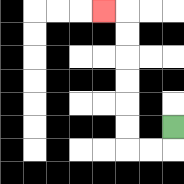{'start': '[7, 5]', 'end': '[4, 0]', 'path_directions': 'D,L,L,U,U,U,U,U,U,L', 'path_coordinates': '[[7, 5], [7, 6], [6, 6], [5, 6], [5, 5], [5, 4], [5, 3], [5, 2], [5, 1], [5, 0], [4, 0]]'}